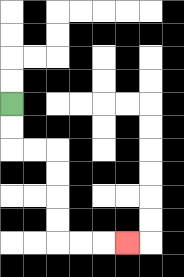{'start': '[0, 4]', 'end': '[5, 10]', 'path_directions': 'D,D,R,R,D,D,D,D,R,R,R', 'path_coordinates': '[[0, 4], [0, 5], [0, 6], [1, 6], [2, 6], [2, 7], [2, 8], [2, 9], [2, 10], [3, 10], [4, 10], [5, 10]]'}